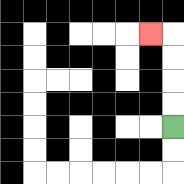{'start': '[7, 5]', 'end': '[6, 1]', 'path_directions': 'U,U,U,U,L', 'path_coordinates': '[[7, 5], [7, 4], [7, 3], [7, 2], [7, 1], [6, 1]]'}